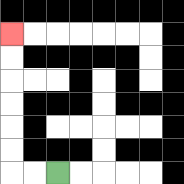{'start': '[2, 7]', 'end': '[0, 1]', 'path_directions': 'L,L,U,U,U,U,U,U', 'path_coordinates': '[[2, 7], [1, 7], [0, 7], [0, 6], [0, 5], [0, 4], [0, 3], [0, 2], [0, 1]]'}